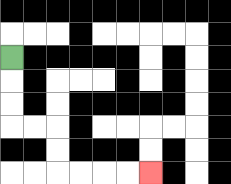{'start': '[0, 2]', 'end': '[6, 7]', 'path_directions': 'D,D,D,R,R,D,D,R,R,R,R', 'path_coordinates': '[[0, 2], [0, 3], [0, 4], [0, 5], [1, 5], [2, 5], [2, 6], [2, 7], [3, 7], [4, 7], [5, 7], [6, 7]]'}